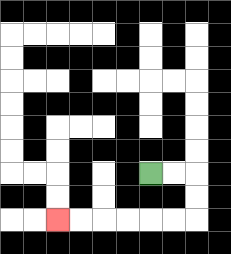{'start': '[6, 7]', 'end': '[2, 9]', 'path_directions': 'R,R,D,D,L,L,L,L,L,L', 'path_coordinates': '[[6, 7], [7, 7], [8, 7], [8, 8], [8, 9], [7, 9], [6, 9], [5, 9], [4, 9], [3, 9], [2, 9]]'}